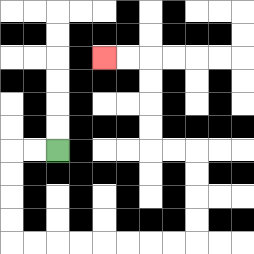{'start': '[2, 6]', 'end': '[4, 2]', 'path_directions': 'L,L,D,D,D,D,R,R,R,R,R,R,R,R,U,U,U,U,L,L,U,U,U,U,L,L', 'path_coordinates': '[[2, 6], [1, 6], [0, 6], [0, 7], [0, 8], [0, 9], [0, 10], [1, 10], [2, 10], [3, 10], [4, 10], [5, 10], [6, 10], [7, 10], [8, 10], [8, 9], [8, 8], [8, 7], [8, 6], [7, 6], [6, 6], [6, 5], [6, 4], [6, 3], [6, 2], [5, 2], [4, 2]]'}